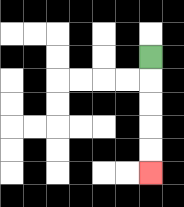{'start': '[6, 2]', 'end': '[6, 7]', 'path_directions': 'D,D,D,D,D', 'path_coordinates': '[[6, 2], [6, 3], [6, 4], [6, 5], [6, 6], [6, 7]]'}